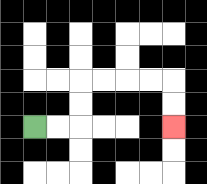{'start': '[1, 5]', 'end': '[7, 5]', 'path_directions': 'R,R,U,U,R,R,R,R,D,D', 'path_coordinates': '[[1, 5], [2, 5], [3, 5], [3, 4], [3, 3], [4, 3], [5, 3], [6, 3], [7, 3], [7, 4], [7, 5]]'}